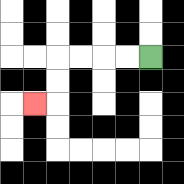{'start': '[6, 2]', 'end': '[1, 4]', 'path_directions': 'L,L,L,L,D,D,L', 'path_coordinates': '[[6, 2], [5, 2], [4, 2], [3, 2], [2, 2], [2, 3], [2, 4], [1, 4]]'}